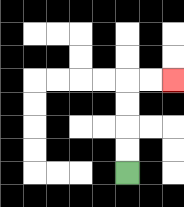{'start': '[5, 7]', 'end': '[7, 3]', 'path_directions': 'U,U,U,U,R,R', 'path_coordinates': '[[5, 7], [5, 6], [5, 5], [5, 4], [5, 3], [6, 3], [7, 3]]'}